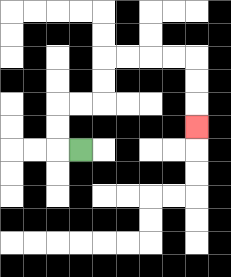{'start': '[3, 6]', 'end': '[8, 5]', 'path_directions': 'L,U,U,R,R,U,U,R,R,R,R,D,D,D', 'path_coordinates': '[[3, 6], [2, 6], [2, 5], [2, 4], [3, 4], [4, 4], [4, 3], [4, 2], [5, 2], [6, 2], [7, 2], [8, 2], [8, 3], [8, 4], [8, 5]]'}